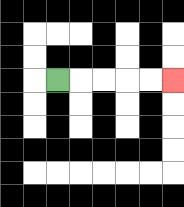{'start': '[2, 3]', 'end': '[7, 3]', 'path_directions': 'R,R,R,R,R', 'path_coordinates': '[[2, 3], [3, 3], [4, 3], [5, 3], [6, 3], [7, 3]]'}